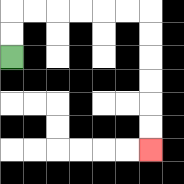{'start': '[0, 2]', 'end': '[6, 6]', 'path_directions': 'U,U,R,R,R,R,R,R,D,D,D,D,D,D', 'path_coordinates': '[[0, 2], [0, 1], [0, 0], [1, 0], [2, 0], [3, 0], [4, 0], [5, 0], [6, 0], [6, 1], [6, 2], [6, 3], [6, 4], [6, 5], [6, 6]]'}